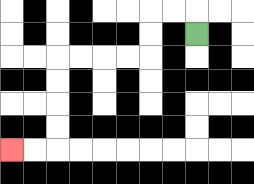{'start': '[8, 1]', 'end': '[0, 6]', 'path_directions': 'U,L,L,D,D,L,L,L,L,D,D,D,D,L,L', 'path_coordinates': '[[8, 1], [8, 0], [7, 0], [6, 0], [6, 1], [6, 2], [5, 2], [4, 2], [3, 2], [2, 2], [2, 3], [2, 4], [2, 5], [2, 6], [1, 6], [0, 6]]'}